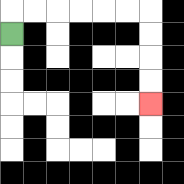{'start': '[0, 1]', 'end': '[6, 4]', 'path_directions': 'U,R,R,R,R,R,R,D,D,D,D', 'path_coordinates': '[[0, 1], [0, 0], [1, 0], [2, 0], [3, 0], [4, 0], [5, 0], [6, 0], [6, 1], [6, 2], [6, 3], [6, 4]]'}